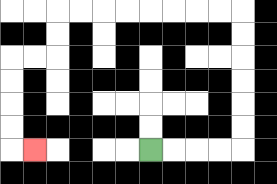{'start': '[6, 6]', 'end': '[1, 6]', 'path_directions': 'R,R,R,R,U,U,U,U,U,U,L,L,L,L,L,L,L,L,D,D,L,L,D,D,D,D,R', 'path_coordinates': '[[6, 6], [7, 6], [8, 6], [9, 6], [10, 6], [10, 5], [10, 4], [10, 3], [10, 2], [10, 1], [10, 0], [9, 0], [8, 0], [7, 0], [6, 0], [5, 0], [4, 0], [3, 0], [2, 0], [2, 1], [2, 2], [1, 2], [0, 2], [0, 3], [0, 4], [0, 5], [0, 6], [1, 6]]'}